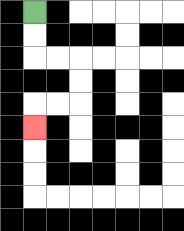{'start': '[1, 0]', 'end': '[1, 5]', 'path_directions': 'D,D,R,R,D,D,L,L,D', 'path_coordinates': '[[1, 0], [1, 1], [1, 2], [2, 2], [3, 2], [3, 3], [3, 4], [2, 4], [1, 4], [1, 5]]'}